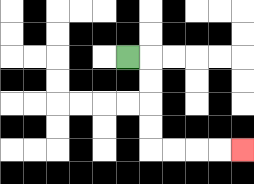{'start': '[5, 2]', 'end': '[10, 6]', 'path_directions': 'R,D,D,D,D,R,R,R,R', 'path_coordinates': '[[5, 2], [6, 2], [6, 3], [6, 4], [6, 5], [6, 6], [7, 6], [8, 6], [9, 6], [10, 6]]'}